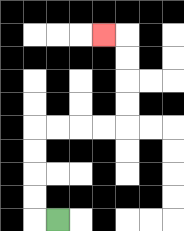{'start': '[2, 9]', 'end': '[4, 1]', 'path_directions': 'L,U,U,U,U,R,R,R,R,U,U,U,U,L', 'path_coordinates': '[[2, 9], [1, 9], [1, 8], [1, 7], [1, 6], [1, 5], [2, 5], [3, 5], [4, 5], [5, 5], [5, 4], [5, 3], [5, 2], [5, 1], [4, 1]]'}